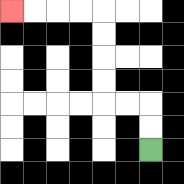{'start': '[6, 6]', 'end': '[0, 0]', 'path_directions': 'U,U,L,L,U,U,U,U,L,L,L,L', 'path_coordinates': '[[6, 6], [6, 5], [6, 4], [5, 4], [4, 4], [4, 3], [4, 2], [4, 1], [4, 0], [3, 0], [2, 0], [1, 0], [0, 0]]'}